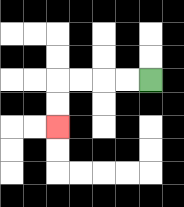{'start': '[6, 3]', 'end': '[2, 5]', 'path_directions': 'L,L,L,L,D,D', 'path_coordinates': '[[6, 3], [5, 3], [4, 3], [3, 3], [2, 3], [2, 4], [2, 5]]'}